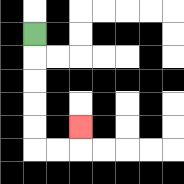{'start': '[1, 1]', 'end': '[3, 5]', 'path_directions': 'D,D,D,D,D,R,R,U', 'path_coordinates': '[[1, 1], [1, 2], [1, 3], [1, 4], [1, 5], [1, 6], [2, 6], [3, 6], [3, 5]]'}